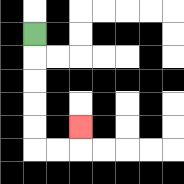{'start': '[1, 1]', 'end': '[3, 5]', 'path_directions': 'D,D,D,D,D,R,R,U', 'path_coordinates': '[[1, 1], [1, 2], [1, 3], [1, 4], [1, 5], [1, 6], [2, 6], [3, 6], [3, 5]]'}